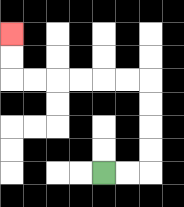{'start': '[4, 7]', 'end': '[0, 1]', 'path_directions': 'R,R,U,U,U,U,L,L,L,L,L,L,U,U', 'path_coordinates': '[[4, 7], [5, 7], [6, 7], [6, 6], [6, 5], [6, 4], [6, 3], [5, 3], [4, 3], [3, 3], [2, 3], [1, 3], [0, 3], [0, 2], [0, 1]]'}